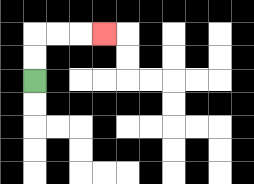{'start': '[1, 3]', 'end': '[4, 1]', 'path_directions': 'U,U,R,R,R', 'path_coordinates': '[[1, 3], [1, 2], [1, 1], [2, 1], [3, 1], [4, 1]]'}